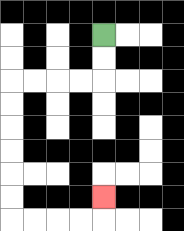{'start': '[4, 1]', 'end': '[4, 8]', 'path_directions': 'D,D,L,L,L,L,D,D,D,D,D,D,R,R,R,R,U', 'path_coordinates': '[[4, 1], [4, 2], [4, 3], [3, 3], [2, 3], [1, 3], [0, 3], [0, 4], [0, 5], [0, 6], [0, 7], [0, 8], [0, 9], [1, 9], [2, 9], [3, 9], [4, 9], [4, 8]]'}